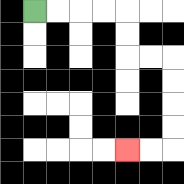{'start': '[1, 0]', 'end': '[5, 6]', 'path_directions': 'R,R,R,R,D,D,R,R,D,D,D,D,L,L', 'path_coordinates': '[[1, 0], [2, 0], [3, 0], [4, 0], [5, 0], [5, 1], [5, 2], [6, 2], [7, 2], [7, 3], [7, 4], [7, 5], [7, 6], [6, 6], [5, 6]]'}